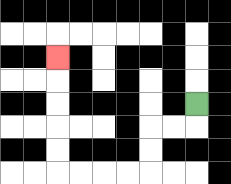{'start': '[8, 4]', 'end': '[2, 2]', 'path_directions': 'D,L,L,D,D,L,L,L,L,U,U,U,U,U', 'path_coordinates': '[[8, 4], [8, 5], [7, 5], [6, 5], [6, 6], [6, 7], [5, 7], [4, 7], [3, 7], [2, 7], [2, 6], [2, 5], [2, 4], [2, 3], [2, 2]]'}